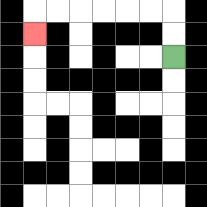{'start': '[7, 2]', 'end': '[1, 1]', 'path_directions': 'U,U,L,L,L,L,L,L,D', 'path_coordinates': '[[7, 2], [7, 1], [7, 0], [6, 0], [5, 0], [4, 0], [3, 0], [2, 0], [1, 0], [1, 1]]'}